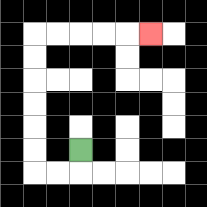{'start': '[3, 6]', 'end': '[6, 1]', 'path_directions': 'D,L,L,U,U,U,U,U,U,R,R,R,R,R', 'path_coordinates': '[[3, 6], [3, 7], [2, 7], [1, 7], [1, 6], [1, 5], [1, 4], [1, 3], [1, 2], [1, 1], [2, 1], [3, 1], [4, 1], [5, 1], [6, 1]]'}